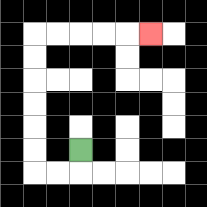{'start': '[3, 6]', 'end': '[6, 1]', 'path_directions': 'D,L,L,U,U,U,U,U,U,R,R,R,R,R', 'path_coordinates': '[[3, 6], [3, 7], [2, 7], [1, 7], [1, 6], [1, 5], [1, 4], [1, 3], [1, 2], [1, 1], [2, 1], [3, 1], [4, 1], [5, 1], [6, 1]]'}